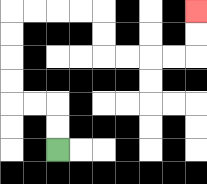{'start': '[2, 6]', 'end': '[8, 0]', 'path_directions': 'U,U,L,L,U,U,U,U,R,R,R,R,D,D,R,R,R,R,U,U', 'path_coordinates': '[[2, 6], [2, 5], [2, 4], [1, 4], [0, 4], [0, 3], [0, 2], [0, 1], [0, 0], [1, 0], [2, 0], [3, 0], [4, 0], [4, 1], [4, 2], [5, 2], [6, 2], [7, 2], [8, 2], [8, 1], [8, 0]]'}